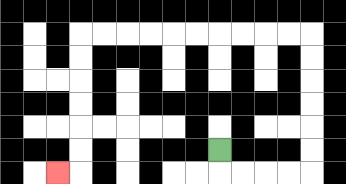{'start': '[9, 6]', 'end': '[2, 7]', 'path_directions': 'D,R,R,R,R,U,U,U,U,U,U,L,L,L,L,L,L,L,L,L,L,D,D,D,D,D,D,L', 'path_coordinates': '[[9, 6], [9, 7], [10, 7], [11, 7], [12, 7], [13, 7], [13, 6], [13, 5], [13, 4], [13, 3], [13, 2], [13, 1], [12, 1], [11, 1], [10, 1], [9, 1], [8, 1], [7, 1], [6, 1], [5, 1], [4, 1], [3, 1], [3, 2], [3, 3], [3, 4], [3, 5], [3, 6], [3, 7], [2, 7]]'}